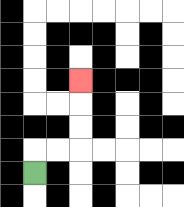{'start': '[1, 7]', 'end': '[3, 3]', 'path_directions': 'U,R,R,U,U,U', 'path_coordinates': '[[1, 7], [1, 6], [2, 6], [3, 6], [3, 5], [3, 4], [3, 3]]'}